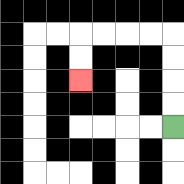{'start': '[7, 5]', 'end': '[3, 3]', 'path_directions': 'U,U,U,U,L,L,L,L,D,D', 'path_coordinates': '[[7, 5], [7, 4], [7, 3], [7, 2], [7, 1], [6, 1], [5, 1], [4, 1], [3, 1], [3, 2], [3, 3]]'}